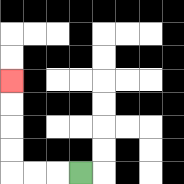{'start': '[3, 7]', 'end': '[0, 3]', 'path_directions': 'L,L,L,U,U,U,U', 'path_coordinates': '[[3, 7], [2, 7], [1, 7], [0, 7], [0, 6], [0, 5], [0, 4], [0, 3]]'}